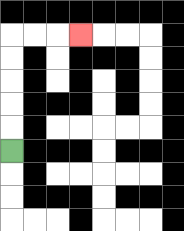{'start': '[0, 6]', 'end': '[3, 1]', 'path_directions': 'U,U,U,U,U,R,R,R', 'path_coordinates': '[[0, 6], [0, 5], [0, 4], [0, 3], [0, 2], [0, 1], [1, 1], [2, 1], [3, 1]]'}